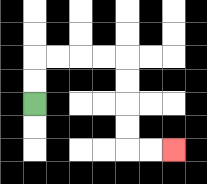{'start': '[1, 4]', 'end': '[7, 6]', 'path_directions': 'U,U,R,R,R,R,D,D,D,D,R,R', 'path_coordinates': '[[1, 4], [1, 3], [1, 2], [2, 2], [3, 2], [4, 2], [5, 2], [5, 3], [5, 4], [5, 5], [5, 6], [6, 6], [7, 6]]'}